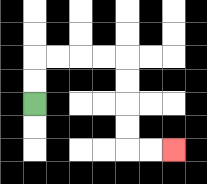{'start': '[1, 4]', 'end': '[7, 6]', 'path_directions': 'U,U,R,R,R,R,D,D,D,D,R,R', 'path_coordinates': '[[1, 4], [1, 3], [1, 2], [2, 2], [3, 2], [4, 2], [5, 2], [5, 3], [5, 4], [5, 5], [5, 6], [6, 6], [7, 6]]'}